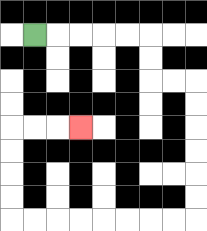{'start': '[1, 1]', 'end': '[3, 5]', 'path_directions': 'R,R,R,R,R,D,D,R,R,D,D,D,D,D,D,L,L,L,L,L,L,L,L,U,U,U,U,R,R,R', 'path_coordinates': '[[1, 1], [2, 1], [3, 1], [4, 1], [5, 1], [6, 1], [6, 2], [6, 3], [7, 3], [8, 3], [8, 4], [8, 5], [8, 6], [8, 7], [8, 8], [8, 9], [7, 9], [6, 9], [5, 9], [4, 9], [3, 9], [2, 9], [1, 9], [0, 9], [0, 8], [0, 7], [0, 6], [0, 5], [1, 5], [2, 5], [3, 5]]'}